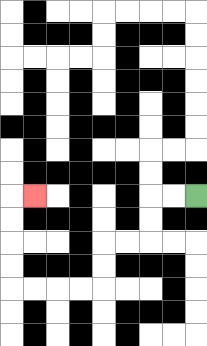{'start': '[8, 8]', 'end': '[1, 8]', 'path_directions': 'L,L,D,D,L,L,D,D,L,L,L,L,U,U,U,U,R', 'path_coordinates': '[[8, 8], [7, 8], [6, 8], [6, 9], [6, 10], [5, 10], [4, 10], [4, 11], [4, 12], [3, 12], [2, 12], [1, 12], [0, 12], [0, 11], [0, 10], [0, 9], [0, 8], [1, 8]]'}